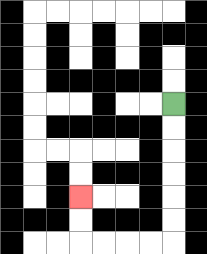{'start': '[7, 4]', 'end': '[3, 8]', 'path_directions': 'D,D,D,D,D,D,L,L,L,L,U,U', 'path_coordinates': '[[7, 4], [7, 5], [7, 6], [7, 7], [7, 8], [7, 9], [7, 10], [6, 10], [5, 10], [4, 10], [3, 10], [3, 9], [3, 8]]'}